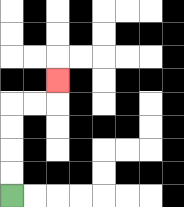{'start': '[0, 8]', 'end': '[2, 3]', 'path_directions': 'U,U,U,U,R,R,U', 'path_coordinates': '[[0, 8], [0, 7], [0, 6], [0, 5], [0, 4], [1, 4], [2, 4], [2, 3]]'}